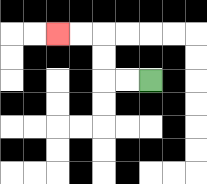{'start': '[6, 3]', 'end': '[2, 1]', 'path_directions': 'L,L,U,U,L,L', 'path_coordinates': '[[6, 3], [5, 3], [4, 3], [4, 2], [4, 1], [3, 1], [2, 1]]'}